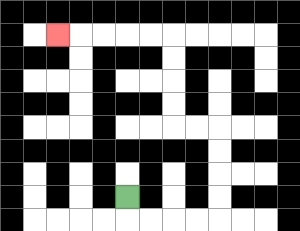{'start': '[5, 8]', 'end': '[2, 1]', 'path_directions': 'D,R,R,R,R,U,U,U,U,L,L,U,U,U,U,L,L,L,L,L', 'path_coordinates': '[[5, 8], [5, 9], [6, 9], [7, 9], [8, 9], [9, 9], [9, 8], [9, 7], [9, 6], [9, 5], [8, 5], [7, 5], [7, 4], [7, 3], [7, 2], [7, 1], [6, 1], [5, 1], [4, 1], [3, 1], [2, 1]]'}